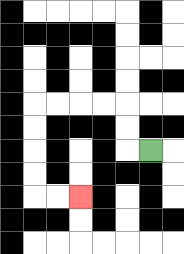{'start': '[6, 6]', 'end': '[3, 8]', 'path_directions': 'L,U,U,L,L,L,L,D,D,D,D,R,R', 'path_coordinates': '[[6, 6], [5, 6], [5, 5], [5, 4], [4, 4], [3, 4], [2, 4], [1, 4], [1, 5], [1, 6], [1, 7], [1, 8], [2, 8], [3, 8]]'}